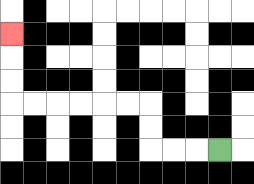{'start': '[9, 6]', 'end': '[0, 1]', 'path_directions': 'L,L,L,U,U,L,L,L,L,L,L,U,U,U', 'path_coordinates': '[[9, 6], [8, 6], [7, 6], [6, 6], [6, 5], [6, 4], [5, 4], [4, 4], [3, 4], [2, 4], [1, 4], [0, 4], [0, 3], [0, 2], [0, 1]]'}